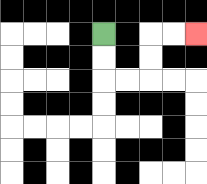{'start': '[4, 1]', 'end': '[8, 1]', 'path_directions': 'D,D,R,R,U,U,R,R', 'path_coordinates': '[[4, 1], [4, 2], [4, 3], [5, 3], [6, 3], [6, 2], [6, 1], [7, 1], [8, 1]]'}